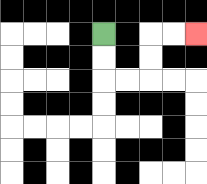{'start': '[4, 1]', 'end': '[8, 1]', 'path_directions': 'D,D,R,R,U,U,R,R', 'path_coordinates': '[[4, 1], [4, 2], [4, 3], [5, 3], [6, 3], [6, 2], [6, 1], [7, 1], [8, 1]]'}